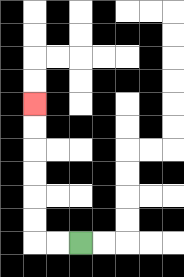{'start': '[3, 10]', 'end': '[1, 4]', 'path_directions': 'L,L,U,U,U,U,U,U', 'path_coordinates': '[[3, 10], [2, 10], [1, 10], [1, 9], [1, 8], [1, 7], [1, 6], [1, 5], [1, 4]]'}